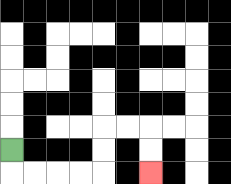{'start': '[0, 6]', 'end': '[6, 7]', 'path_directions': 'D,R,R,R,R,U,U,R,R,D,D', 'path_coordinates': '[[0, 6], [0, 7], [1, 7], [2, 7], [3, 7], [4, 7], [4, 6], [4, 5], [5, 5], [6, 5], [6, 6], [6, 7]]'}